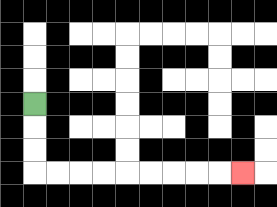{'start': '[1, 4]', 'end': '[10, 7]', 'path_directions': 'D,D,D,R,R,R,R,R,R,R,R,R', 'path_coordinates': '[[1, 4], [1, 5], [1, 6], [1, 7], [2, 7], [3, 7], [4, 7], [5, 7], [6, 7], [7, 7], [8, 7], [9, 7], [10, 7]]'}